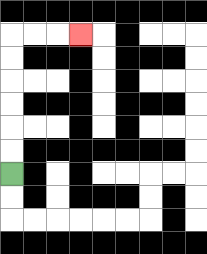{'start': '[0, 7]', 'end': '[3, 1]', 'path_directions': 'U,U,U,U,U,U,R,R,R', 'path_coordinates': '[[0, 7], [0, 6], [0, 5], [0, 4], [0, 3], [0, 2], [0, 1], [1, 1], [2, 1], [3, 1]]'}